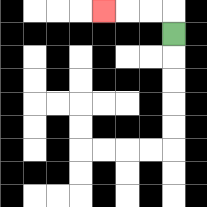{'start': '[7, 1]', 'end': '[4, 0]', 'path_directions': 'U,L,L,L', 'path_coordinates': '[[7, 1], [7, 0], [6, 0], [5, 0], [4, 0]]'}